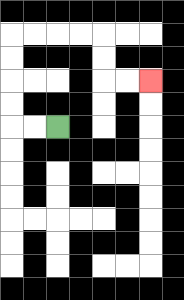{'start': '[2, 5]', 'end': '[6, 3]', 'path_directions': 'L,L,U,U,U,U,R,R,R,R,D,D,R,R', 'path_coordinates': '[[2, 5], [1, 5], [0, 5], [0, 4], [0, 3], [0, 2], [0, 1], [1, 1], [2, 1], [3, 1], [4, 1], [4, 2], [4, 3], [5, 3], [6, 3]]'}